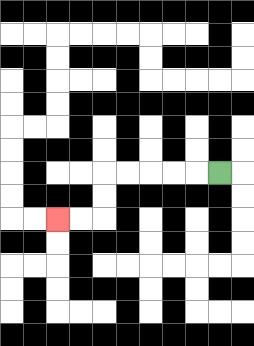{'start': '[9, 7]', 'end': '[2, 9]', 'path_directions': 'L,L,L,L,L,D,D,L,L', 'path_coordinates': '[[9, 7], [8, 7], [7, 7], [6, 7], [5, 7], [4, 7], [4, 8], [4, 9], [3, 9], [2, 9]]'}